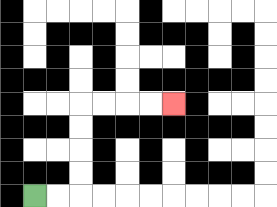{'start': '[1, 8]', 'end': '[7, 4]', 'path_directions': 'R,R,U,U,U,U,R,R,R,R', 'path_coordinates': '[[1, 8], [2, 8], [3, 8], [3, 7], [3, 6], [3, 5], [3, 4], [4, 4], [5, 4], [6, 4], [7, 4]]'}